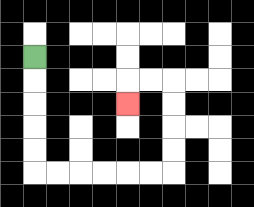{'start': '[1, 2]', 'end': '[5, 4]', 'path_directions': 'D,D,D,D,D,R,R,R,R,R,R,U,U,U,U,L,L,D', 'path_coordinates': '[[1, 2], [1, 3], [1, 4], [1, 5], [1, 6], [1, 7], [2, 7], [3, 7], [4, 7], [5, 7], [6, 7], [7, 7], [7, 6], [7, 5], [7, 4], [7, 3], [6, 3], [5, 3], [5, 4]]'}